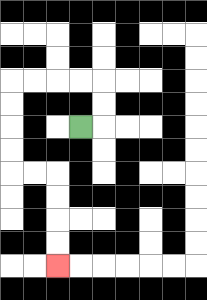{'start': '[3, 5]', 'end': '[2, 11]', 'path_directions': 'R,U,U,L,L,L,L,D,D,D,D,R,R,D,D,D,D', 'path_coordinates': '[[3, 5], [4, 5], [4, 4], [4, 3], [3, 3], [2, 3], [1, 3], [0, 3], [0, 4], [0, 5], [0, 6], [0, 7], [1, 7], [2, 7], [2, 8], [2, 9], [2, 10], [2, 11]]'}